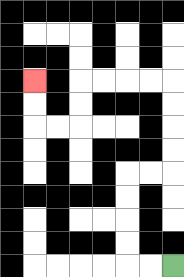{'start': '[7, 11]', 'end': '[1, 3]', 'path_directions': 'L,L,U,U,U,U,R,R,U,U,U,U,L,L,L,L,D,D,L,L,U,U', 'path_coordinates': '[[7, 11], [6, 11], [5, 11], [5, 10], [5, 9], [5, 8], [5, 7], [6, 7], [7, 7], [7, 6], [7, 5], [7, 4], [7, 3], [6, 3], [5, 3], [4, 3], [3, 3], [3, 4], [3, 5], [2, 5], [1, 5], [1, 4], [1, 3]]'}